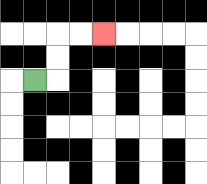{'start': '[1, 3]', 'end': '[4, 1]', 'path_directions': 'R,U,U,R,R', 'path_coordinates': '[[1, 3], [2, 3], [2, 2], [2, 1], [3, 1], [4, 1]]'}